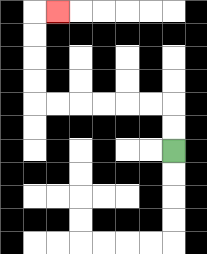{'start': '[7, 6]', 'end': '[2, 0]', 'path_directions': 'U,U,L,L,L,L,L,L,U,U,U,U,R', 'path_coordinates': '[[7, 6], [7, 5], [7, 4], [6, 4], [5, 4], [4, 4], [3, 4], [2, 4], [1, 4], [1, 3], [1, 2], [1, 1], [1, 0], [2, 0]]'}